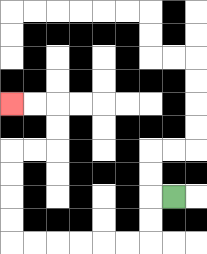{'start': '[7, 8]', 'end': '[0, 4]', 'path_directions': 'L,D,D,L,L,L,L,L,L,U,U,U,U,R,R,U,U,L,L', 'path_coordinates': '[[7, 8], [6, 8], [6, 9], [6, 10], [5, 10], [4, 10], [3, 10], [2, 10], [1, 10], [0, 10], [0, 9], [0, 8], [0, 7], [0, 6], [1, 6], [2, 6], [2, 5], [2, 4], [1, 4], [0, 4]]'}